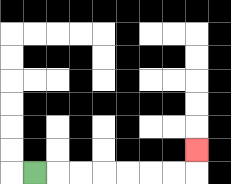{'start': '[1, 7]', 'end': '[8, 6]', 'path_directions': 'R,R,R,R,R,R,R,U', 'path_coordinates': '[[1, 7], [2, 7], [3, 7], [4, 7], [5, 7], [6, 7], [7, 7], [8, 7], [8, 6]]'}